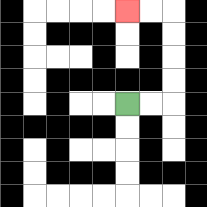{'start': '[5, 4]', 'end': '[5, 0]', 'path_directions': 'R,R,U,U,U,U,L,L', 'path_coordinates': '[[5, 4], [6, 4], [7, 4], [7, 3], [7, 2], [7, 1], [7, 0], [6, 0], [5, 0]]'}